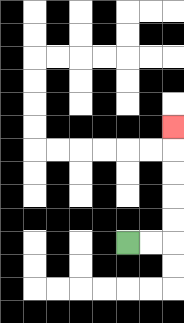{'start': '[5, 10]', 'end': '[7, 5]', 'path_directions': 'R,R,U,U,U,U,U', 'path_coordinates': '[[5, 10], [6, 10], [7, 10], [7, 9], [7, 8], [7, 7], [7, 6], [7, 5]]'}